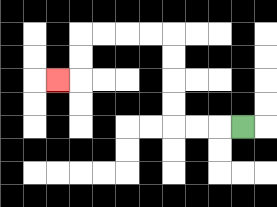{'start': '[10, 5]', 'end': '[2, 3]', 'path_directions': 'L,L,L,U,U,U,U,L,L,L,L,D,D,L', 'path_coordinates': '[[10, 5], [9, 5], [8, 5], [7, 5], [7, 4], [7, 3], [7, 2], [7, 1], [6, 1], [5, 1], [4, 1], [3, 1], [3, 2], [3, 3], [2, 3]]'}